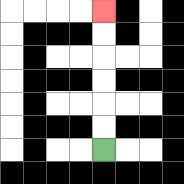{'start': '[4, 6]', 'end': '[4, 0]', 'path_directions': 'U,U,U,U,U,U', 'path_coordinates': '[[4, 6], [4, 5], [4, 4], [4, 3], [4, 2], [4, 1], [4, 0]]'}